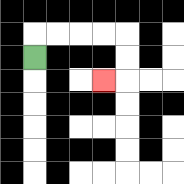{'start': '[1, 2]', 'end': '[4, 3]', 'path_directions': 'U,R,R,R,R,D,D,L', 'path_coordinates': '[[1, 2], [1, 1], [2, 1], [3, 1], [4, 1], [5, 1], [5, 2], [5, 3], [4, 3]]'}